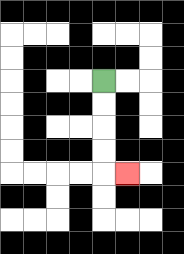{'start': '[4, 3]', 'end': '[5, 7]', 'path_directions': 'D,D,D,D,R', 'path_coordinates': '[[4, 3], [4, 4], [4, 5], [4, 6], [4, 7], [5, 7]]'}